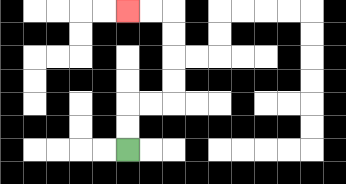{'start': '[5, 6]', 'end': '[5, 0]', 'path_directions': 'U,U,R,R,U,U,U,U,L,L', 'path_coordinates': '[[5, 6], [5, 5], [5, 4], [6, 4], [7, 4], [7, 3], [7, 2], [7, 1], [7, 0], [6, 0], [5, 0]]'}